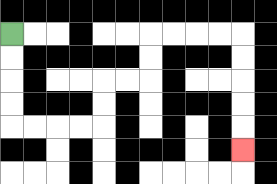{'start': '[0, 1]', 'end': '[10, 6]', 'path_directions': 'D,D,D,D,R,R,R,R,U,U,R,R,U,U,R,R,R,R,D,D,D,D,D', 'path_coordinates': '[[0, 1], [0, 2], [0, 3], [0, 4], [0, 5], [1, 5], [2, 5], [3, 5], [4, 5], [4, 4], [4, 3], [5, 3], [6, 3], [6, 2], [6, 1], [7, 1], [8, 1], [9, 1], [10, 1], [10, 2], [10, 3], [10, 4], [10, 5], [10, 6]]'}